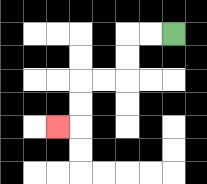{'start': '[7, 1]', 'end': '[2, 5]', 'path_directions': 'L,L,D,D,L,L,D,D,L', 'path_coordinates': '[[7, 1], [6, 1], [5, 1], [5, 2], [5, 3], [4, 3], [3, 3], [3, 4], [3, 5], [2, 5]]'}